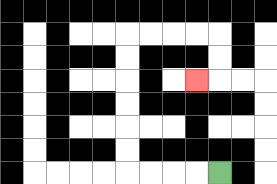{'start': '[9, 7]', 'end': '[8, 3]', 'path_directions': 'L,L,L,L,U,U,U,U,U,U,R,R,R,R,D,D,L', 'path_coordinates': '[[9, 7], [8, 7], [7, 7], [6, 7], [5, 7], [5, 6], [5, 5], [5, 4], [5, 3], [5, 2], [5, 1], [6, 1], [7, 1], [8, 1], [9, 1], [9, 2], [9, 3], [8, 3]]'}